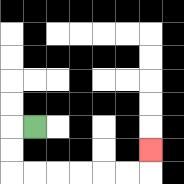{'start': '[1, 5]', 'end': '[6, 6]', 'path_directions': 'L,D,D,R,R,R,R,R,R,U', 'path_coordinates': '[[1, 5], [0, 5], [0, 6], [0, 7], [1, 7], [2, 7], [3, 7], [4, 7], [5, 7], [6, 7], [6, 6]]'}